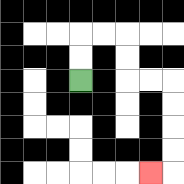{'start': '[3, 3]', 'end': '[6, 7]', 'path_directions': 'U,U,R,R,D,D,R,R,D,D,D,D,L', 'path_coordinates': '[[3, 3], [3, 2], [3, 1], [4, 1], [5, 1], [5, 2], [5, 3], [6, 3], [7, 3], [7, 4], [7, 5], [7, 6], [7, 7], [6, 7]]'}